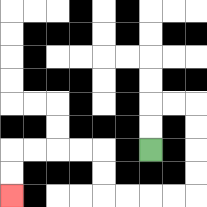{'start': '[6, 6]', 'end': '[0, 8]', 'path_directions': 'U,U,R,R,D,D,D,D,L,L,L,L,U,U,L,L,L,L,D,D', 'path_coordinates': '[[6, 6], [6, 5], [6, 4], [7, 4], [8, 4], [8, 5], [8, 6], [8, 7], [8, 8], [7, 8], [6, 8], [5, 8], [4, 8], [4, 7], [4, 6], [3, 6], [2, 6], [1, 6], [0, 6], [0, 7], [0, 8]]'}